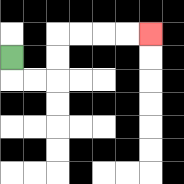{'start': '[0, 2]', 'end': '[6, 1]', 'path_directions': 'D,R,R,U,U,R,R,R,R', 'path_coordinates': '[[0, 2], [0, 3], [1, 3], [2, 3], [2, 2], [2, 1], [3, 1], [4, 1], [5, 1], [6, 1]]'}